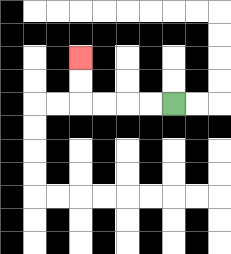{'start': '[7, 4]', 'end': '[3, 2]', 'path_directions': 'L,L,L,L,U,U', 'path_coordinates': '[[7, 4], [6, 4], [5, 4], [4, 4], [3, 4], [3, 3], [3, 2]]'}